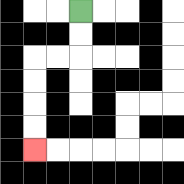{'start': '[3, 0]', 'end': '[1, 6]', 'path_directions': 'D,D,L,L,D,D,D,D', 'path_coordinates': '[[3, 0], [3, 1], [3, 2], [2, 2], [1, 2], [1, 3], [1, 4], [1, 5], [1, 6]]'}